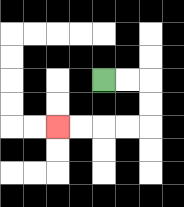{'start': '[4, 3]', 'end': '[2, 5]', 'path_directions': 'R,R,D,D,L,L,L,L', 'path_coordinates': '[[4, 3], [5, 3], [6, 3], [6, 4], [6, 5], [5, 5], [4, 5], [3, 5], [2, 5]]'}